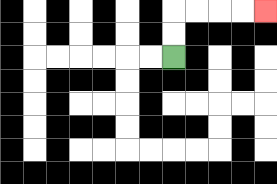{'start': '[7, 2]', 'end': '[11, 0]', 'path_directions': 'U,U,R,R,R,R', 'path_coordinates': '[[7, 2], [7, 1], [7, 0], [8, 0], [9, 0], [10, 0], [11, 0]]'}